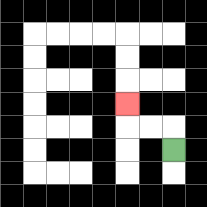{'start': '[7, 6]', 'end': '[5, 4]', 'path_directions': 'U,L,L,U', 'path_coordinates': '[[7, 6], [7, 5], [6, 5], [5, 5], [5, 4]]'}